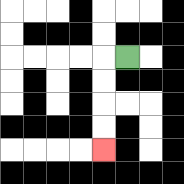{'start': '[5, 2]', 'end': '[4, 6]', 'path_directions': 'L,D,D,D,D', 'path_coordinates': '[[5, 2], [4, 2], [4, 3], [4, 4], [4, 5], [4, 6]]'}